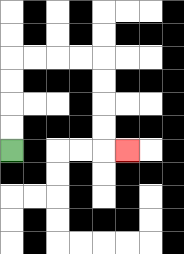{'start': '[0, 6]', 'end': '[5, 6]', 'path_directions': 'U,U,U,U,R,R,R,R,D,D,D,D,R', 'path_coordinates': '[[0, 6], [0, 5], [0, 4], [0, 3], [0, 2], [1, 2], [2, 2], [3, 2], [4, 2], [4, 3], [4, 4], [4, 5], [4, 6], [5, 6]]'}